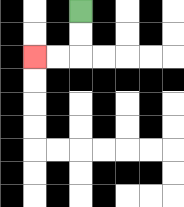{'start': '[3, 0]', 'end': '[1, 2]', 'path_directions': 'D,D,L,L', 'path_coordinates': '[[3, 0], [3, 1], [3, 2], [2, 2], [1, 2]]'}